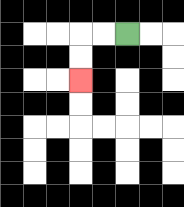{'start': '[5, 1]', 'end': '[3, 3]', 'path_directions': 'L,L,D,D', 'path_coordinates': '[[5, 1], [4, 1], [3, 1], [3, 2], [3, 3]]'}